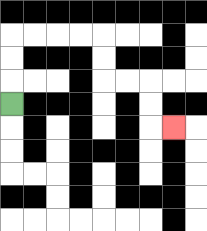{'start': '[0, 4]', 'end': '[7, 5]', 'path_directions': 'U,U,U,R,R,R,R,D,D,R,R,D,D,R', 'path_coordinates': '[[0, 4], [0, 3], [0, 2], [0, 1], [1, 1], [2, 1], [3, 1], [4, 1], [4, 2], [4, 3], [5, 3], [6, 3], [6, 4], [6, 5], [7, 5]]'}